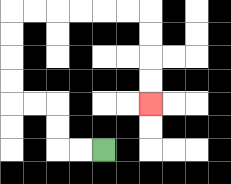{'start': '[4, 6]', 'end': '[6, 4]', 'path_directions': 'L,L,U,U,L,L,U,U,U,U,R,R,R,R,R,R,D,D,D,D', 'path_coordinates': '[[4, 6], [3, 6], [2, 6], [2, 5], [2, 4], [1, 4], [0, 4], [0, 3], [0, 2], [0, 1], [0, 0], [1, 0], [2, 0], [3, 0], [4, 0], [5, 0], [6, 0], [6, 1], [6, 2], [6, 3], [6, 4]]'}